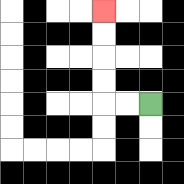{'start': '[6, 4]', 'end': '[4, 0]', 'path_directions': 'L,L,U,U,U,U', 'path_coordinates': '[[6, 4], [5, 4], [4, 4], [4, 3], [4, 2], [4, 1], [4, 0]]'}